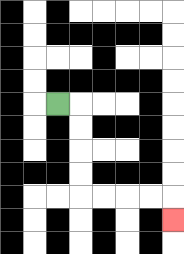{'start': '[2, 4]', 'end': '[7, 9]', 'path_directions': 'R,D,D,D,D,R,R,R,R,D', 'path_coordinates': '[[2, 4], [3, 4], [3, 5], [3, 6], [3, 7], [3, 8], [4, 8], [5, 8], [6, 8], [7, 8], [7, 9]]'}